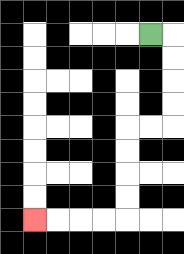{'start': '[6, 1]', 'end': '[1, 9]', 'path_directions': 'R,D,D,D,D,L,L,D,D,D,D,L,L,L,L', 'path_coordinates': '[[6, 1], [7, 1], [7, 2], [7, 3], [7, 4], [7, 5], [6, 5], [5, 5], [5, 6], [5, 7], [5, 8], [5, 9], [4, 9], [3, 9], [2, 9], [1, 9]]'}